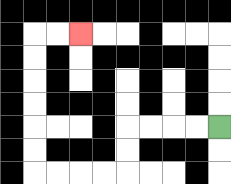{'start': '[9, 5]', 'end': '[3, 1]', 'path_directions': 'L,L,L,L,D,D,L,L,L,L,U,U,U,U,U,U,R,R', 'path_coordinates': '[[9, 5], [8, 5], [7, 5], [6, 5], [5, 5], [5, 6], [5, 7], [4, 7], [3, 7], [2, 7], [1, 7], [1, 6], [1, 5], [1, 4], [1, 3], [1, 2], [1, 1], [2, 1], [3, 1]]'}